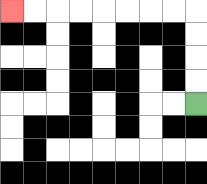{'start': '[8, 4]', 'end': '[0, 0]', 'path_directions': 'U,U,U,U,L,L,L,L,L,L,L,L', 'path_coordinates': '[[8, 4], [8, 3], [8, 2], [8, 1], [8, 0], [7, 0], [6, 0], [5, 0], [4, 0], [3, 0], [2, 0], [1, 0], [0, 0]]'}